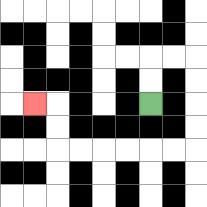{'start': '[6, 4]', 'end': '[1, 4]', 'path_directions': 'U,U,R,R,D,D,D,D,L,L,L,L,L,L,U,U,L', 'path_coordinates': '[[6, 4], [6, 3], [6, 2], [7, 2], [8, 2], [8, 3], [8, 4], [8, 5], [8, 6], [7, 6], [6, 6], [5, 6], [4, 6], [3, 6], [2, 6], [2, 5], [2, 4], [1, 4]]'}